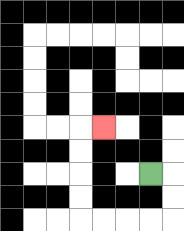{'start': '[6, 7]', 'end': '[4, 5]', 'path_directions': 'R,D,D,L,L,L,L,U,U,U,U,R', 'path_coordinates': '[[6, 7], [7, 7], [7, 8], [7, 9], [6, 9], [5, 9], [4, 9], [3, 9], [3, 8], [3, 7], [3, 6], [3, 5], [4, 5]]'}